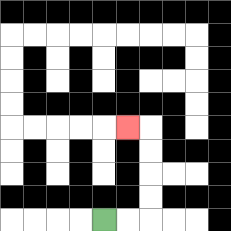{'start': '[4, 9]', 'end': '[5, 5]', 'path_directions': 'R,R,U,U,U,U,L', 'path_coordinates': '[[4, 9], [5, 9], [6, 9], [6, 8], [6, 7], [6, 6], [6, 5], [5, 5]]'}